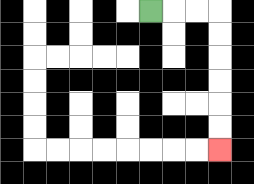{'start': '[6, 0]', 'end': '[9, 6]', 'path_directions': 'R,R,R,D,D,D,D,D,D', 'path_coordinates': '[[6, 0], [7, 0], [8, 0], [9, 0], [9, 1], [9, 2], [9, 3], [9, 4], [9, 5], [9, 6]]'}